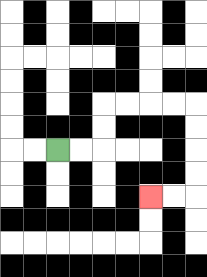{'start': '[2, 6]', 'end': '[6, 8]', 'path_directions': 'R,R,U,U,R,R,R,R,D,D,D,D,L,L', 'path_coordinates': '[[2, 6], [3, 6], [4, 6], [4, 5], [4, 4], [5, 4], [6, 4], [7, 4], [8, 4], [8, 5], [8, 6], [8, 7], [8, 8], [7, 8], [6, 8]]'}